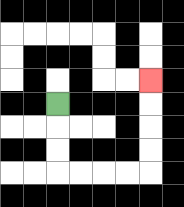{'start': '[2, 4]', 'end': '[6, 3]', 'path_directions': 'D,D,D,R,R,R,R,U,U,U,U', 'path_coordinates': '[[2, 4], [2, 5], [2, 6], [2, 7], [3, 7], [4, 7], [5, 7], [6, 7], [6, 6], [6, 5], [6, 4], [6, 3]]'}